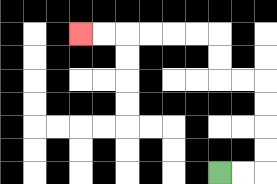{'start': '[9, 7]', 'end': '[3, 1]', 'path_directions': 'R,R,U,U,U,U,L,L,U,U,L,L,L,L,L,L', 'path_coordinates': '[[9, 7], [10, 7], [11, 7], [11, 6], [11, 5], [11, 4], [11, 3], [10, 3], [9, 3], [9, 2], [9, 1], [8, 1], [7, 1], [6, 1], [5, 1], [4, 1], [3, 1]]'}